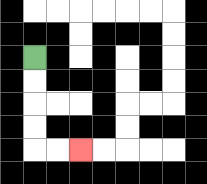{'start': '[1, 2]', 'end': '[3, 6]', 'path_directions': 'D,D,D,D,R,R', 'path_coordinates': '[[1, 2], [1, 3], [1, 4], [1, 5], [1, 6], [2, 6], [3, 6]]'}